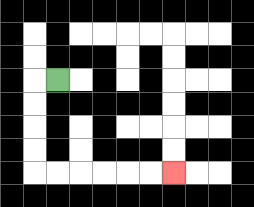{'start': '[2, 3]', 'end': '[7, 7]', 'path_directions': 'L,D,D,D,D,R,R,R,R,R,R', 'path_coordinates': '[[2, 3], [1, 3], [1, 4], [1, 5], [1, 6], [1, 7], [2, 7], [3, 7], [4, 7], [5, 7], [6, 7], [7, 7]]'}